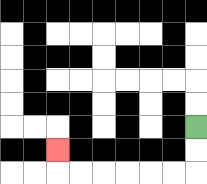{'start': '[8, 5]', 'end': '[2, 6]', 'path_directions': 'D,D,L,L,L,L,L,L,U', 'path_coordinates': '[[8, 5], [8, 6], [8, 7], [7, 7], [6, 7], [5, 7], [4, 7], [3, 7], [2, 7], [2, 6]]'}